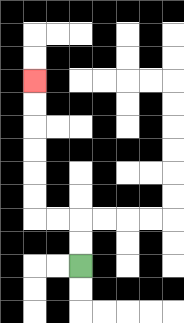{'start': '[3, 11]', 'end': '[1, 3]', 'path_directions': 'U,U,L,L,U,U,U,U,U,U', 'path_coordinates': '[[3, 11], [3, 10], [3, 9], [2, 9], [1, 9], [1, 8], [1, 7], [1, 6], [1, 5], [1, 4], [1, 3]]'}